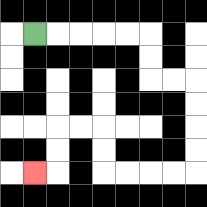{'start': '[1, 1]', 'end': '[1, 7]', 'path_directions': 'R,R,R,R,R,D,D,R,R,D,D,D,D,L,L,L,L,U,U,L,L,D,D,L', 'path_coordinates': '[[1, 1], [2, 1], [3, 1], [4, 1], [5, 1], [6, 1], [6, 2], [6, 3], [7, 3], [8, 3], [8, 4], [8, 5], [8, 6], [8, 7], [7, 7], [6, 7], [5, 7], [4, 7], [4, 6], [4, 5], [3, 5], [2, 5], [2, 6], [2, 7], [1, 7]]'}